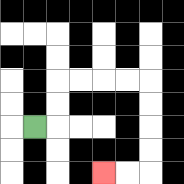{'start': '[1, 5]', 'end': '[4, 7]', 'path_directions': 'R,U,U,R,R,R,R,D,D,D,D,L,L', 'path_coordinates': '[[1, 5], [2, 5], [2, 4], [2, 3], [3, 3], [4, 3], [5, 3], [6, 3], [6, 4], [6, 5], [6, 6], [6, 7], [5, 7], [4, 7]]'}